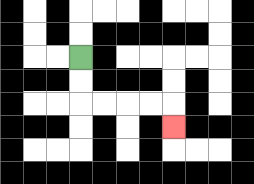{'start': '[3, 2]', 'end': '[7, 5]', 'path_directions': 'D,D,R,R,R,R,D', 'path_coordinates': '[[3, 2], [3, 3], [3, 4], [4, 4], [5, 4], [6, 4], [7, 4], [7, 5]]'}